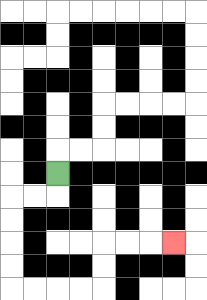{'start': '[2, 7]', 'end': '[7, 10]', 'path_directions': 'D,L,L,D,D,D,D,R,R,R,R,U,U,R,R,R', 'path_coordinates': '[[2, 7], [2, 8], [1, 8], [0, 8], [0, 9], [0, 10], [0, 11], [0, 12], [1, 12], [2, 12], [3, 12], [4, 12], [4, 11], [4, 10], [5, 10], [6, 10], [7, 10]]'}